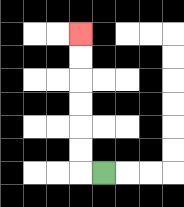{'start': '[4, 7]', 'end': '[3, 1]', 'path_directions': 'L,U,U,U,U,U,U', 'path_coordinates': '[[4, 7], [3, 7], [3, 6], [3, 5], [3, 4], [3, 3], [3, 2], [3, 1]]'}